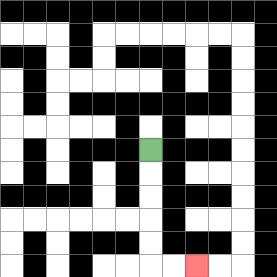{'start': '[6, 6]', 'end': '[8, 11]', 'path_directions': 'D,D,D,D,D,R,R', 'path_coordinates': '[[6, 6], [6, 7], [6, 8], [6, 9], [6, 10], [6, 11], [7, 11], [8, 11]]'}